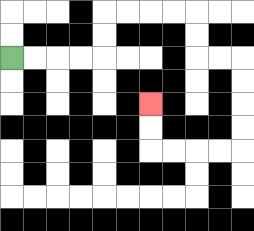{'start': '[0, 2]', 'end': '[6, 4]', 'path_directions': 'R,R,R,R,U,U,R,R,R,R,D,D,R,R,D,D,D,D,L,L,L,L,U,U', 'path_coordinates': '[[0, 2], [1, 2], [2, 2], [3, 2], [4, 2], [4, 1], [4, 0], [5, 0], [6, 0], [7, 0], [8, 0], [8, 1], [8, 2], [9, 2], [10, 2], [10, 3], [10, 4], [10, 5], [10, 6], [9, 6], [8, 6], [7, 6], [6, 6], [6, 5], [6, 4]]'}